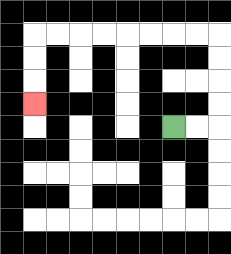{'start': '[7, 5]', 'end': '[1, 4]', 'path_directions': 'R,R,U,U,U,U,L,L,L,L,L,L,L,L,D,D,D', 'path_coordinates': '[[7, 5], [8, 5], [9, 5], [9, 4], [9, 3], [9, 2], [9, 1], [8, 1], [7, 1], [6, 1], [5, 1], [4, 1], [3, 1], [2, 1], [1, 1], [1, 2], [1, 3], [1, 4]]'}